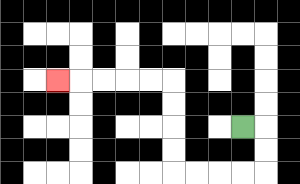{'start': '[10, 5]', 'end': '[2, 3]', 'path_directions': 'R,D,D,L,L,L,L,U,U,U,U,L,L,L,L,L', 'path_coordinates': '[[10, 5], [11, 5], [11, 6], [11, 7], [10, 7], [9, 7], [8, 7], [7, 7], [7, 6], [7, 5], [7, 4], [7, 3], [6, 3], [5, 3], [4, 3], [3, 3], [2, 3]]'}